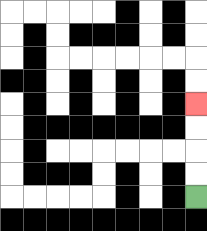{'start': '[8, 8]', 'end': '[8, 4]', 'path_directions': 'U,U,U,U', 'path_coordinates': '[[8, 8], [8, 7], [8, 6], [8, 5], [8, 4]]'}